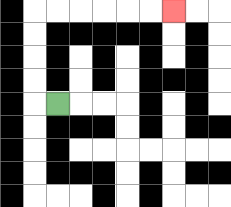{'start': '[2, 4]', 'end': '[7, 0]', 'path_directions': 'L,U,U,U,U,R,R,R,R,R,R', 'path_coordinates': '[[2, 4], [1, 4], [1, 3], [1, 2], [1, 1], [1, 0], [2, 0], [3, 0], [4, 0], [5, 0], [6, 0], [7, 0]]'}